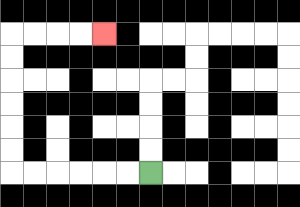{'start': '[6, 7]', 'end': '[4, 1]', 'path_directions': 'L,L,L,L,L,L,U,U,U,U,U,U,R,R,R,R', 'path_coordinates': '[[6, 7], [5, 7], [4, 7], [3, 7], [2, 7], [1, 7], [0, 7], [0, 6], [0, 5], [0, 4], [0, 3], [0, 2], [0, 1], [1, 1], [2, 1], [3, 1], [4, 1]]'}